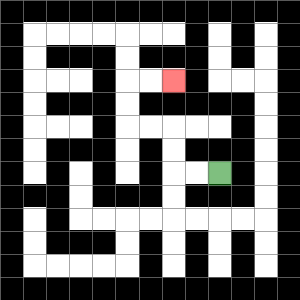{'start': '[9, 7]', 'end': '[7, 3]', 'path_directions': 'L,L,U,U,L,L,U,U,R,R', 'path_coordinates': '[[9, 7], [8, 7], [7, 7], [7, 6], [7, 5], [6, 5], [5, 5], [5, 4], [5, 3], [6, 3], [7, 3]]'}